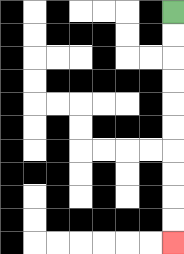{'start': '[7, 0]', 'end': '[7, 10]', 'path_directions': 'D,D,D,D,D,D,D,D,D,D', 'path_coordinates': '[[7, 0], [7, 1], [7, 2], [7, 3], [7, 4], [7, 5], [7, 6], [7, 7], [7, 8], [7, 9], [7, 10]]'}